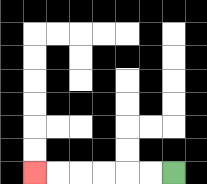{'start': '[7, 7]', 'end': '[1, 7]', 'path_directions': 'L,L,L,L,L,L', 'path_coordinates': '[[7, 7], [6, 7], [5, 7], [4, 7], [3, 7], [2, 7], [1, 7]]'}